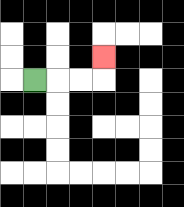{'start': '[1, 3]', 'end': '[4, 2]', 'path_directions': 'R,R,R,U', 'path_coordinates': '[[1, 3], [2, 3], [3, 3], [4, 3], [4, 2]]'}